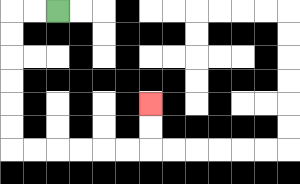{'start': '[2, 0]', 'end': '[6, 4]', 'path_directions': 'L,L,D,D,D,D,D,D,R,R,R,R,R,R,U,U', 'path_coordinates': '[[2, 0], [1, 0], [0, 0], [0, 1], [0, 2], [0, 3], [0, 4], [0, 5], [0, 6], [1, 6], [2, 6], [3, 6], [4, 6], [5, 6], [6, 6], [6, 5], [6, 4]]'}